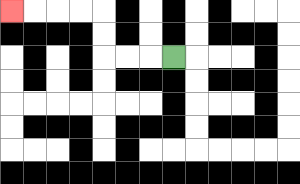{'start': '[7, 2]', 'end': '[0, 0]', 'path_directions': 'L,L,L,U,U,L,L,L,L', 'path_coordinates': '[[7, 2], [6, 2], [5, 2], [4, 2], [4, 1], [4, 0], [3, 0], [2, 0], [1, 0], [0, 0]]'}